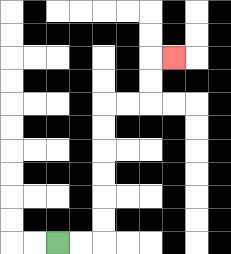{'start': '[2, 10]', 'end': '[7, 2]', 'path_directions': 'R,R,U,U,U,U,U,U,R,R,U,U,R', 'path_coordinates': '[[2, 10], [3, 10], [4, 10], [4, 9], [4, 8], [4, 7], [4, 6], [4, 5], [4, 4], [5, 4], [6, 4], [6, 3], [6, 2], [7, 2]]'}